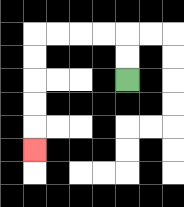{'start': '[5, 3]', 'end': '[1, 6]', 'path_directions': 'U,U,L,L,L,L,D,D,D,D,D', 'path_coordinates': '[[5, 3], [5, 2], [5, 1], [4, 1], [3, 1], [2, 1], [1, 1], [1, 2], [1, 3], [1, 4], [1, 5], [1, 6]]'}